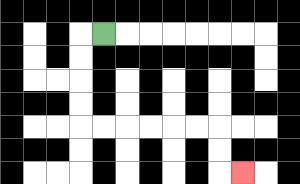{'start': '[4, 1]', 'end': '[10, 7]', 'path_directions': 'L,D,D,D,D,R,R,R,R,R,R,D,D,R', 'path_coordinates': '[[4, 1], [3, 1], [3, 2], [3, 3], [3, 4], [3, 5], [4, 5], [5, 5], [6, 5], [7, 5], [8, 5], [9, 5], [9, 6], [9, 7], [10, 7]]'}